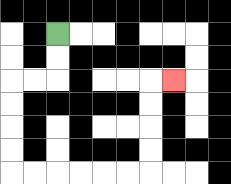{'start': '[2, 1]', 'end': '[7, 3]', 'path_directions': 'D,D,L,L,D,D,D,D,R,R,R,R,R,R,U,U,U,U,R', 'path_coordinates': '[[2, 1], [2, 2], [2, 3], [1, 3], [0, 3], [0, 4], [0, 5], [0, 6], [0, 7], [1, 7], [2, 7], [3, 7], [4, 7], [5, 7], [6, 7], [6, 6], [6, 5], [6, 4], [6, 3], [7, 3]]'}